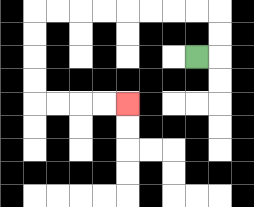{'start': '[8, 2]', 'end': '[5, 4]', 'path_directions': 'R,U,U,L,L,L,L,L,L,L,L,D,D,D,D,R,R,R,R', 'path_coordinates': '[[8, 2], [9, 2], [9, 1], [9, 0], [8, 0], [7, 0], [6, 0], [5, 0], [4, 0], [3, 0], [2, 0], [1, 0], [1, 1], [1, 2], [1, 3], [1, 4], [2, 4], [3, 4], [4, 4], [5, 4]]'}